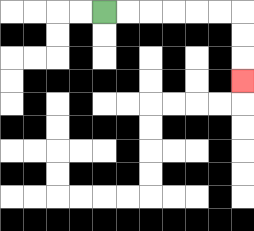{'start': '[4, 0]', 'end': '[10, 3]', 'path_directions': 'R,R,R,R,R,R,D,D,D', 'path_coordinates': '[[4, 0], [5, 0], [6, 0], [7, 0], [8, 0], [9, 0], [10, 0], [10, 1], [10, 2], [10, 3]]'}